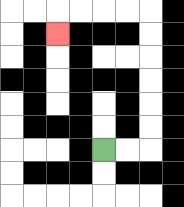{'start': '[4, 6]', 'end': '[2, 1]', 'path_directions': 'R,R,U,U,U,U,U,U,L,L,L,L,D', 'path_coordinates': '[[4, 6], [5, 6], [6, 6], [6, 5], [6, 4], [6, 3], [6, 2], [6, 1], [6, 0], [5, 0], [4, 0], [3, 0], [2, 0], [2, 1]]'}